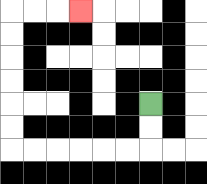{'start': '[6, 4]', 'end': '[3, 0]', 'path_directions': 'D,D,L,L,L,L,L,L,U,U,U,U,U,U,R,R,R', 'path_coordinates': '[[6, 4], [6, 5], [6, 6], [5, 6], [4, 6], [3, 6], [2, 6], [1, 6], [0, 6], [0, 5], [0, 4], [0, 3], [0, 2], [0, 1], [0, 0], [1, 0], [2, 0], [3, 0]]'}